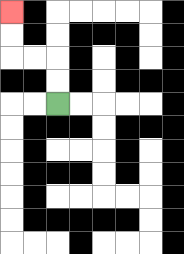{'start': '[2, 4]', 'end': '[0, 0]', 'path_directions': 'U,U,L,L,U,U', 'path_coordinates': '[[2, 4], [2, 3], [2, 2], [1, 2], [0, 2], [0, 1], [0, 0]]'}